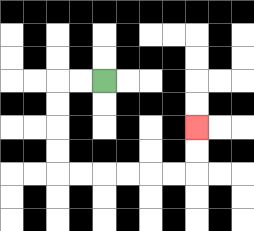{'start': '[4, 3]', 'end': '[8, 5]', 'path_directions': 'L,L,D,D,D,D,R,R,R,R,R,R,U,U', 'path_coordinates': '[[4, 3], [3, 3], [2, 3], [2, 4], [2, 5], [2, 6], [2, 7], [3, 7], [4, 7], [5, 7], [6, 7], [7, 7], [8, 7], [8, 6], [8, 5]]'}